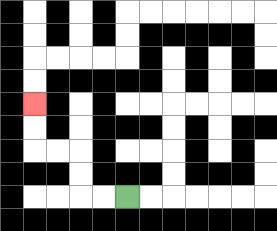{'start': '[5, 8]', 'end': '[1, 4]', 'path_directions': 'L,L,U,U,L,L,U,U', 'path_coordinates': '[[5, 8], [4, 8], [3, 8], [3, 7], [3, 6], [2, 6], [1, 6], [1, 5], [1, 4]]'}